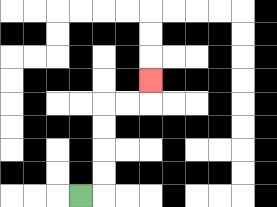{'start': '[3, 8]', 'end': '[6, 3]', 'path_directions': 'R,U,U,U,U,R,R,U', 'path_coordinates': '[[3, 8], [4, 8], [4, 7], [4, 6], [4, 5], [4, 4], [5, 4], [6, 4], [6, 3]]'}